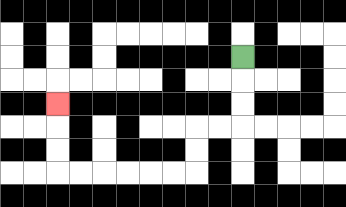{'start': '[10, 2]', 'end': '[2, 4]', 'path_directions': 'D,D,D,L,L,D,D,L,L,L,L,L,L,U,U,U', 'path_coordinates': '[[10, 2], [10, 3], [10, 4], [10, 5], [9, 5], [8, 5], [8, 6], [8, 7], [7, 7], [6, 7], [5, 7], [4, 7], [3, 7], [2, 7], [2, 6], [2, 5], [2, 4]]'}